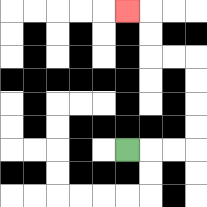{'start': '[5, 6]', 'end': '[5, 0]', 'path_directions': 'R,R,R,U,U,U,U,L,L,U,U,L', 'path_coordinates': '[[5, 6], [6, 6], [7, 6], [8, 6], [8, 5], [8, 4], [8, 3], [8, 2], [7, 2], [6, 2], [6, 1], [6, 0], [5, 0]]'}